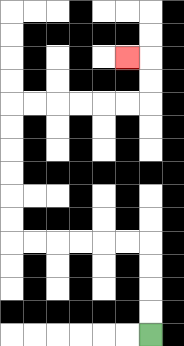{'start': '[6, 14]', 'end': '[5, 2]', 'path_directions': 'U,U,U,U,L,L,L,L,L,L,U,U,U,U,U,U,R,R,R,R,R,R,U,U,L', 'path_coordinates': '[[6, 14], [6, 13], [6, 12], [6, 11], [6, 10], [5, 10], [4, 10], [3, 10], [2, 10], [1, 10], [0, 10], [0, 9], [0, 8], [0, 7], [0, 6], [0, 5], [0, 4], [1, 4], [2, 4], [3, 4], [4, 4], [5, 4], [6, 4], [6, 3], [6, 2], [5, 2]]'}